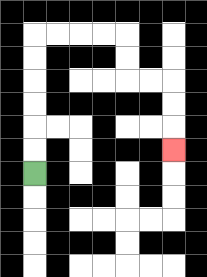{'start': '[1, 7]', 'end': '[7, 6]', 'path_directions': 'U,U,U,U,U,U,R,R,R,R,D,D,R,R,D,D,D', 'path_coordinates': '[[1, 7], [1, 6], [1, 5], [1, 4], [1, 3], [1, 2], [1, 1], [2, 1], [3, 1], [4, 1], [5, 1], [5, 2], [5, 3], [6, 3], [7, 3], [7, 4], [7, 5], [7, 6]]'}